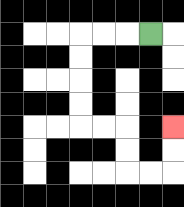{'start': '[6, 1]', 'end': '[7, 5]', 'path_directions': 'L,L,L,D,D,D,D,R,R,D,D,R,R,U,U', 'path_coordinates': '[[6, 1], [5, 1], [4, 1], [3, 1], [3, 2], [3, 3], [3, 4], [3, 5], [4, 5], [5, 5], [5, 6], [5, 7], [6, 7], [7, 7], [7, 6], [7, 5]]'}